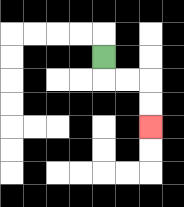{'start': '[4, 2]', 'end': '[6, 5]', 'path_directions': 'D,R,R,D,D', 'path_coordinates': '[[4, 2], [4, 3], [5, 3], [6, 3], [6, 4], [6, 5]]'}